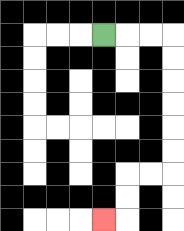{'start': '[4, 1]', 'end': '[4, 9]', 'path_directions': 'R,R,R,D,D,D,D,D,D,L,L,D,D,L', 'path_coordinates': '[[4, 1], [5, 1], [6, 1], [7, 1], [7, 2], [7, 3], [7, 4], [7, 5], [7, 6], [7, 7], [6, 7], [5, 7], [5, 8], [5, 9], [4, 9]]'}